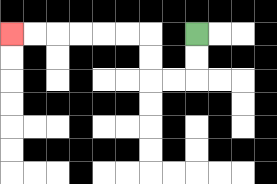{'start': '[8, 1]', 'end': '[0, 1]', 'path_directions': 'D,D,L,L,U,U,L,L,L,L,L,L', 'path_coordinates': '[[8, 1], [8, 2], [8, 3], [7, 3], [6, 3], [6, 2], [6, 1], [5, 1], [4, 1], [3, 1], [2, 1], [1, 1], [0, 1]]'}